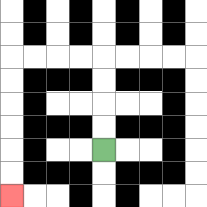{'start': '[4, 6]', 'end': '[0, 8]', 'path_directions': 'U,U,U,U,L,L,L,L,D,D,D,D,D,D', 'path_coordinates': '[[4, 6], [4, 5], [4, 4], [4, 3], [4, 2], [3, 2], [2, 2], [1, 2], [0, 2], [0, 3], [0, 4], [0, 5], [0, 6], [0, 7], [0, 8]]'}